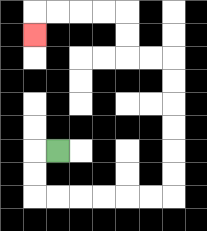{'start': '[2, 6]', 'end': '[1, 1]', 'path_directions': 'L,D,D,R,R,R,R,R,R,U,U,U,U,U,U,L,L,U,U,L,L,L,L,D', 'path_coordinates': '[[2, 6], [1, 6], [1, 7], [1, 8], [2, 8], [3, 8], [4, 8], [5, 8], [6, 8], [7, 8], [7, 7], [7, 6], [7, 5], [7, 4], [7, 3], [7, 2], [6, 2], [5, 2], [5, 1], [5, 0], [4, 0], [3, 0], [2, 0], [1, 0], [1, 1]]'}